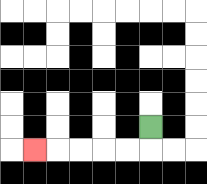{'start': '[6, 5]', 'end': '[1, 6]', 'path_directions': 'D,L,L,L,L,L', 'path_coordinates': '[[6, 5], [6, 6], [5, 6], [4, 6], [3, 6], [2, 6], [1, 6]]'}